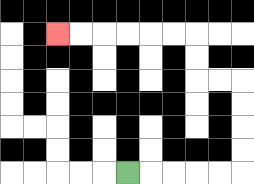{'start': '[5, 7]', 'end': '[2, 1]', 'path_directions': 'R,R,R,R,R,U,U,U,U,L,L,U,U,L,L,L,L,L,L', 'path_coordinates': '[[5, 7], [6, 7], [7, 7], [8, 7], [9, 7], [10, 7], [10, 6], [10, 5], [10, 4], [10, 3], [9, 3], [8, 3], [8, 2], [8, 1], [7, 1], [6, 1], [5, 1], [4, 1], [3, 1], [2, 1]]'}